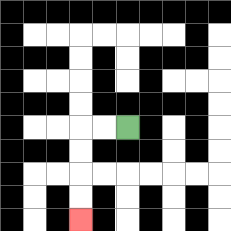{'start': '[5, 5]', 'end': '[3, 9]', 'path_directions': 'L,L,D,D,D,D', 'path_coordinates': '[[5, 5], [4, 5], [3, 5], [3, 6], [3, 7], [3, 8], [3, 9]]'}